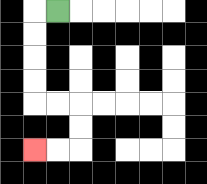{'start': '[2, 0]', 'end': '[1, 6]', 'path_directions': 'L,D,D,D,D,R,R,D,D,L,L', 'path_coordinates': '[[2, 0], [1, 0], [1, 1], [1, 2], [1, 3], [1, 4], [2, 4], [3, 4], [3, 5], [3, 6], [2, 6], [1, 6]]'}